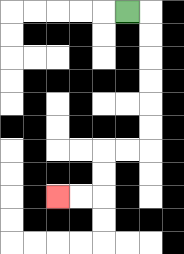{'start': '[5, 0]', 'end': '[2, 8]', 'path_directions': 'R,D,D,D,D,D,D,L,L,D,D,L,L', 'path_coordinates': '[[5, 0], [6, 0], [6, 1], [6, 2], [6, 3], [6, 4], [6, 5], [6, 6], [5, 6], [4, 6], [4, 7], [4, 8], [3, 8], [2, 8]]'}